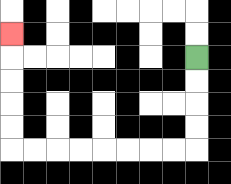{'start': '[8, 2]', 'end': '[0, 1]', 'path_directions': 'D,D,D,D,L,L,L,L,L,L,L,L,U,U,U,U,U', 'path_coordinates': '[[8, 2], [8, 3], [8, 4], [8, 5], [8, 6], [7, 6], [6, 6], [5, 6], [4, 6], [3, 6], [2, 6], [1, 6], [0, 6], [0, 5], [0, 4], [0, 3], [0, 2], [0, 1]]'}